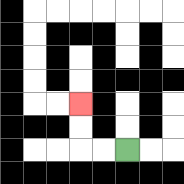{'start': '[5, 6]', 'end': '[3, 4]', 'path_directions': 'L,L,U,U', 'path_coordinates': '[[5, 6], [4, 6], [3, 6], [3, 5], [3, 4]]'}